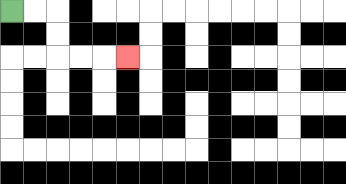{'start': '[0, 0]', 'end': '[5, 2]', 'path_directions': 'R,R,D,D,R,R,R', 'path_coordinates': '[[0, 0], [1, 0], [2, 0], [2, 1], [2, 2], [3, 2], [4, 2], [5, 2]]'}